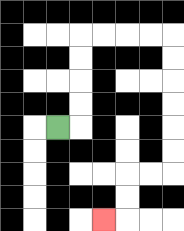{'start': '[2, 5]', 'end': '[4, 9]', 'path_directions': 'R,U,U,U,U,R,R,R,R,D,D,D,D,D,D,L,L,D,D,L', 'path_coordinates': '[[2, 5], [3, 5], [3, 4], [3, 3], [3, 2], [3, 1], [4, 1], [5, 1], [6, 1], [7, 1], [7, 2], [7, 3], [7, 4], [7, 5], [7, 6], [7, 7], [6, 7], [5, 7], [5, 8], [5, 9], [4, 9]]'}